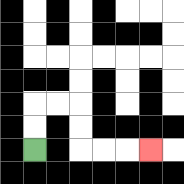{'start': '[1, 6]', 'end': '[6, 6]', 'path_directions': 'U,U,R,R,D,D,R,R,R', 'path_coordinates': '[[1, 6], [1, 5], [1, 4], [2, 4], [3, 4], [3, 5], [3, 6], [4, 6], [5, 6], [6, 6]]'}